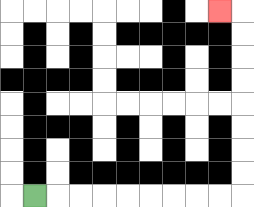{'start': '[1, 8]', 'end': '[9, 0]', 'path_directions': 'R,R,R,R,R,R,R,R,R,U,U,U,U,U,U,U,U,L', 'path_coordinates': '[[1, 8], [2, 8], [3, 8], [4, 8], [5, 8], [6, 8], [7, 8], [8, 8], [9, 8], [10, 8], [10, 7], [10, 6], [10, 5], [10, 4], [10, 3], [10, 2], [10, 1], [10, 0], [9, 0]]'}